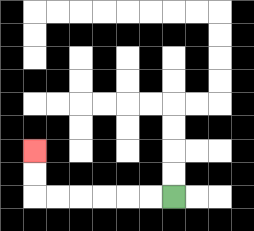{'start': '[7, 8]', 'end': '[1, 6]', 'path_directions': 'L,L,L,L,L,L,U,U', 'path_coordinates': '[[7, 8], [6, 8], [5, 8], [4, 8], [3, 8], [2, 8], [1, 8], [1, 7], [1, 6]]'}